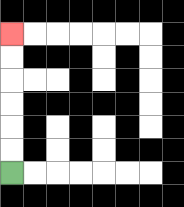{'start': '[0, 7]', 'end': '[0, 1]', 'path_directions': 'U,U,U,U,U,U', 'path_coordinates': '[[0, 7], [0, 6], [0, 5], [0, 4], [0, 3], [0, 2], [0, 1]]'}